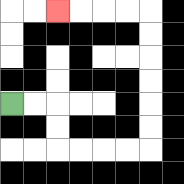{'start': '[0, 4]', 'end': '[2, 0]', 'path_directions': 'R,R,D,D,R,R,R,R,U,U,U,U,U,U,L,L,L,L', 'path_coordinates': '[[0, 4], [1, 4], [2, 4], [2, 5], [2, 6], [3, 6], [4, 6], [5, 6], [6, 6], [6, 5], [6, 4], [6, 3], [6, 2], [6, 1], [6, 0], [5, 0], [4, 0], [3, 0], [2, 0]]'}